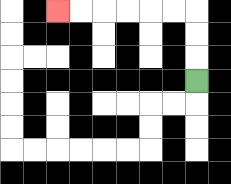{'start': '[8, 3]', 'end': '[2, 0]', 'path_directions': 'U,U,U,L,L,L,L,L,L', 'path_coordinates': '[[8, 3], [8, 2], [8, 1], [8, 0], [7, 0], [6, 0], [5, 0], [4, 0], [3, 0], [2, 0]]'}